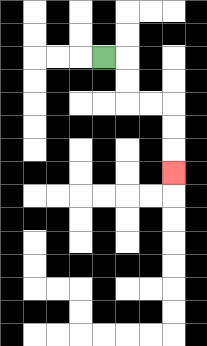{'start': '[4, 2]', 'end': '[7, 7]', 'path_directions': 'R,D,D,R,R,D,D,D', 'path_coordinates': '[[4, 2], [5, 2], [5, 3], [5, 4], [6, 4], [7, 4], [7, 5], [7, 6], [7, 7]]'}